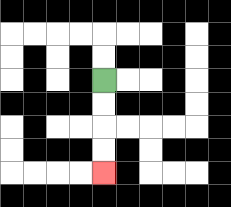{'start': '[4, 3]', 'end': '[4, 7]', 'path_directions': 'D,D,D,D', 'path_coordinates': '[[4, 3], [4, 4], [4, 5], [4, 6], [4, 7]]'}